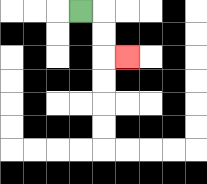{'start': '[3, 0]', 'end': '[5, 2]', 'path_directions': 'R,D,D,R', 'path_coordinates': '[[3, 0], [4, 0], [4, 1], [4, 2], [5, 2]]'}